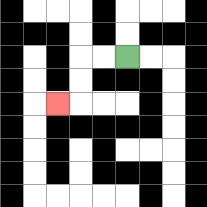{'start': '[5, 2]', 'end': '[2, 4]', 'path_directions': 'L,L,D,D,L', 'path_coordinates': '[[5, 2], [4, 2], [3, 2], [3, 3], [3, 4], [2, 4]]'}